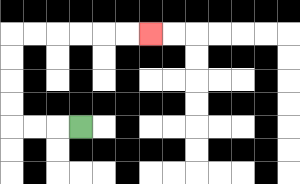{'start': '[3, 5]', 'end': '[6, 1]', 'path_directions': 'L,L,L,U,U,U,U,R,R,R,R,R,R', 'path_coordinates': '[[3, 5], [2, 5], [1, 5], [0, 5], [0, 4], [0, 3], [0, 2], [0, 1], [1, 1], [2, 1], [3, 1], [4, 1], [5, 1], [6, 1]]'}